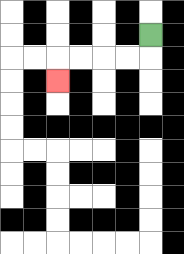{'start': '[6, 1]', 'end': '[2, 3]', 'path_directions': 'D,L,L,L,L,D', 'path_coordinates': '[[6, 1], [6, 2], [5, 2], [4, 2], [3, 2], [2, 2], [2, 3]]'}